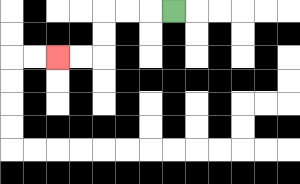{'start': '[7, 0]', 'end': '[2, 2]', 'path_directions': 'L,L,L,D,D,L,L', 'path_coordinates': '[[7, 0], [6, 0], [5, 0], [4, 0], [4, 1], [4, 2], [3, 2], [2, 2]]'}